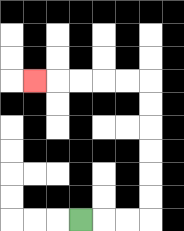{'start': '[3, 9]', 'end': '[1, 3]', 'path_directions': 'R,R,R,U,U,U,U,U,U,L,L,L,L,L', 'path_coordinates': '[[3, 9], [4, 9], [5, 9], [6, 9], [6, 8], [6, 7], [6, 6], [6, 5], [6, 4], [6, 3], [5, 3], [4, 3], [3, 3], [2, 3], [1, 3]]'}